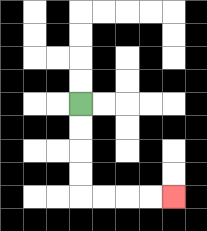{'start': '[3, 4]', 'end': '[7, 8]', 'path_directions': 'D,D,D,D,R,R,R,R', 'path_coordinates': '[[3, 4], [3, 5], [3, 6], [3, 7], [3, 8], [4, 8], [5, 8], [6, 8], [7, 8]]'}